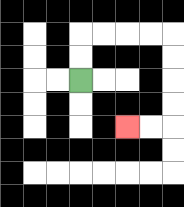{'start': '[3, 3]', 'end': '[5, 5]', 'path_directions': 'U,U,R,R,R,R,D,D,D,D,L,L', 'path_coordinates': '[[3, 3], [3, 2], [3, 1], [4, 1], [5, 1], [6, 1], [7, 1], [7, 2], [7, 3], [7, 4], [7, 5], [6, 5], [5, 5]]'}